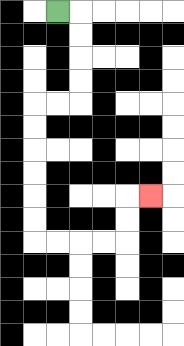{'start': '[2, 0]', 'end': '[6, 8]', 'path_directions': 'R,D,D,D,D,L,L,D,D,D,D,D,D,R,R,R,R,U,U,R', 'path_coordinates': '[[2, 0], [3, 0], [3, 1], [3, 2], [3, 3], [3, 4], [2, 4], [1, 4], [1, 5], [1, 6], [1, 7], [1, 8], [1, 9], [1, 10], [2, 10], [3, 10], [4, 10], [5, 10], [5, 9], [5, 8], [6, 8]]'}